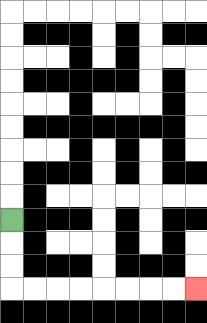{'start': '[0, 9]', 'end': '[8, 12]', 'path_directions': 'D,D,D,R,R,R,R,R,R,R,R', 'path_coordinates': '[[0, 9], [0, 10], [0, 11], [0, 12], [1, 12], [2, 12], [3, 12], [4, 12], [5, 12], [6, 12], [7, 12], [8, 12]]'}